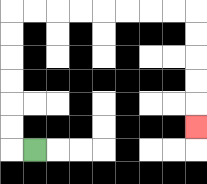{'start': '[1, 6]', 'end': '[8, 5]', 'path_directions': 'L,U,U,U,U,U,U,R,R,R,R,R,R,R,R,D,D,D,D,D', 'path_coordinates': '[[1, 6], [0, 6], [0, 5], [0, 4], [0, 3], [0, 2], [0, 1], [0, 0], [1, 0], [2, 0], [3, 0], [4, 0], [5, 0], [6, 0], [7, 0], [8, 0], [8, 1], [8, 2], [8, 3], [8, 4], [8, 5]]'}